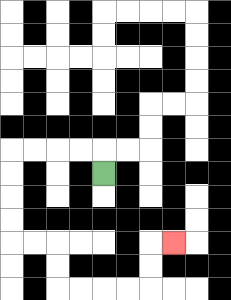{'start': '[4, 7]', 'end': '[7, 10]', 'path_directions': 'U,L,L,L,L,D,D,D,D,R,R,D,D,R,R,R,R,U,U,R', 'path_coordinates': '[[4, 7], [4, 6], [3, 6], [2, 6], [1, 6], [0, 6], [0, 7], [0, 8], [0, 9], [0, 10], [1, 10], [2, 10], [2, 11], [2, 12], [3, 12], [4, 12], [5, 12], [6, 12], [6, 11], [6, 10], [7, 10]]'}